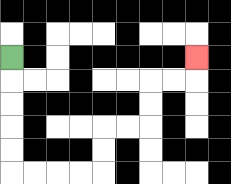{'start': '[0, 2]', 'end': '[8, 2]', 'path_directions': 'D,D,D,D,D,R,R,R,R,U,U,R,R,U,U,R,R,U', 'path_coordinates': '[[0, 2], [0, 3], [0, 4], [0, 5], [0, 6], [0, 7], [1, 7], [2, 7], [3, 7], [4, 7], [4, 6], [4, 5], [5, 5], [6, 5], [6, 4], [6, 3], [7, 3], [8, 3], [8, 2]]'}